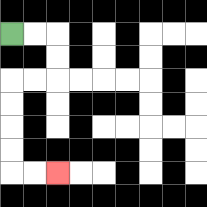{'start': '[0, 1]', 'end': '[2, 7]', 'path_directions': 'R,R,D,D,L,L,D,D,D,D,R,R', 'path_coordinates': '[[0, 1], [1, 1], [2, 1], [2, 2], [2, 3], [1, 3], [0, 3], [0, 4], [0, 5], [0, 6], [0, 7], [1, 7], [2, 7]]'}